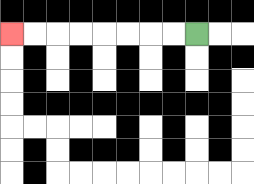{'start': '[8, 1]', 'end': '[0, 1]', 'path_directions': 'L,L,L,L,L,L,L,L', 'path_coordinates': '[[8, 1], [7, 1], [6, 1], [5, 1], [4, 1], [3, 1], [2, 1], [1, 1], [0, 1]]'}